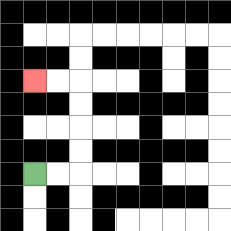{'start': '[1, 7]', 'end': '[1, 3]', 'path_directions': 'R,R,U,U,U,U,L,L', 'path_coordinates': '[[1, 7], [2, 7], [3, 7], [3, 6], [3, 5], [3, 4], [3, 3], [2, 3], [1, 3]]'}